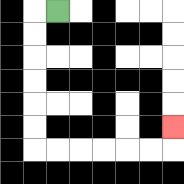{'start': '[2, 0]', 'end': '[7, 5]', 'path_directions': 'L,D,D,D,D,D,D,R,R,R,R,R,R,U', 'path_coordinates': '[[2, 0], [1, 0], [1, 1], [1, 2], [1, 3], [1, 4], [1, 5], [1, 6], [2, 6], [3, 6], [4, 6], [5, 6], [6, 6], [7, 6], [7, 5]]'}